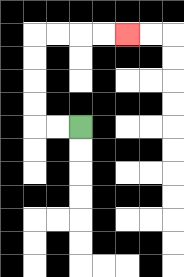{'start': '[3, 5]', 'end': '[5, 1]', 'path_directions': 'L,L,U,U,U,U,R,R,R,R', 'path_coordinates': '[[3, 5], [2, 5], [1, 5], [1, 4], [1, 3], [1, 2], [1, 1], [2, 1], [3, 1], [4, 1], [5, 1]]'}